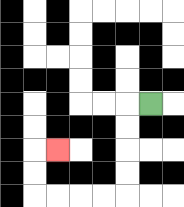{'start': '[6, 4]', 'end': '[2, 6]', 'path_directions': 'L,D,D,D,D,L,L,L,L,U,U,R', 'path_coordinates': '[[6, 4], [5, 4], [5, 5], [5, 6], [5, 7], [5, 8], [4, 8], [3, 8], [2, 8], [1, 8], [1, 7], [1, 6], [2, 6]]'}